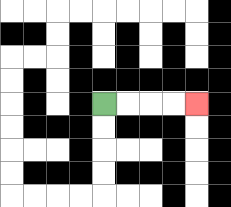{'start': '[4, 4]', 'end': '[8, 4]', 'path_directions': 'R,R,R,R', 'path_coordinates': '[[4, 4], [5, 4], [6, 4], [7, 4], [8, 4]]'}